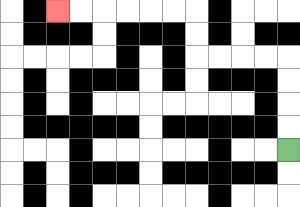{'start': '[12, 6]', 'end': '[2, 0]', 'path_directions': 'U,U,U,U,L,L,L,L,U,U,L,L,L,L,L,L', 'path_coordinates': '[[12, 6], [12, 5], [12, 4], [12, 3], [12, 2], [11, 2], [10, 2], [9, 2], [8, 2], [8, 1], [8, 0], [7, 0], [6, 0], [5, 0], [4, 0], [3, 0], [2, 0]]'}